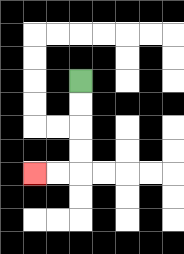{'start': '[3, 3]', 'end': '[1, 7]', 'path_directions': 'D,D,D,D,L,L', 'path_coordinates': '[[3, 3], [3, 4], [3, 5], [3, 6], [3, 7], [2, 7], [1, 7]]'}